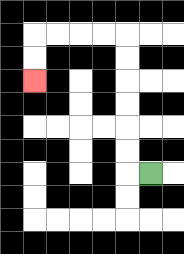{'start': '[6, 7]', 'end': '[1, 3]', 'path_directions': 'L,U,U,U,U,U,U,L,L,L,L,D,D', 'path_coordinates': '[[6, 7], [5, 7], [5, 6], [5, 5], [5, 4], [5, 3], [5, 2], [5, 1], [4, 1], [3, 1], [2, 1], [1, 1], [1, 2], [1, 3]]'}